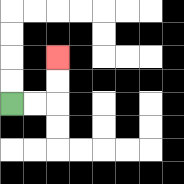{'start': '[0, 4]', 'end': '[2, 2]', 'path_directions': 'R,R,U,U', 'path_coordinates': '[[0, 4], [1, 4], [2, 4], [2, 3], [2, 2]]'}